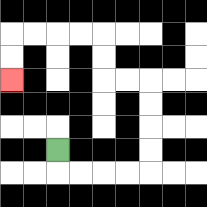{'start': '[2, 6]', 'end': '[0, 3]', 'path_directions': 'D,R,R,R,R,U,U,U,U,L,L,U,U,L,L,L,L,D,D', 'path_coordinates': '[[2, 6], [2, 7], [3, 7], [4, 7], [5, 7], [6, 7], [6, 6], [6, 5], [6, 4], [6, 3], [5, 3], [4, 3], [4, 2], [4, 1], [3, 1], [2, 1], [1, 1], [0, 1], [0, 2], [0, 3]]'}